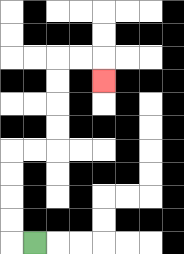{'start': '[1, 10]', 'end': '[4, 3]', 'path_directions': 'L,U,U,U,U,R,R,U,U,U,U,R,R,D', 'path_coordinates': '[[1, 10], [0, 10], [0, 9], [0, 8], [0, 7], [0, 6], [1, 6], [2, 6], [2, 5], [2, 4], [2, 3], [2, 2], [3, 2], [4, 2], [4, 3]]'}